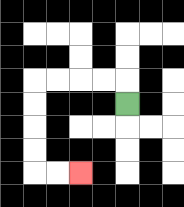{'start': '[5, 4]', 'end': '[3, 7]', 'path_directions': 'U,L,L,L,L,D,D,D,D,R,R', 'path_coordinates': '[[5, 4], [5, 3], [4, 3], [3, 3], [2, 3], [1, 3], [1, 4], [1, 5], [1, 6], [1, 7], [2, 7], [3, 7]]'}